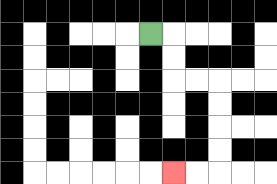{'start': '[6, 1]', 'end': '[7, 7]', 'path_directions': 'R,D,D,R,R,D,D,D,D,L,L', 'path_coordinates': '[[6, 1], [7, 1], [7, 2], [7, 3], [8, 3], [9, 3], [9, 4], [9, 5], [9, 6], [9, 7], [8, 7], [7, 7]]'}